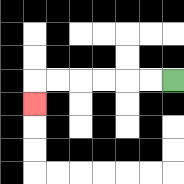{'start': '[7, 3]', 'end': '[1, 4]', 'path_directions': 'L,L,L,L,L,L,D', 'path_coordinates': '[[7, 3], [6, 3], [5, 3], [4, 3], [3, 3], [2, 3], [1, 3], [1, 4]]'}